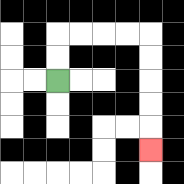{'start': '[2, 3]', 'end': '[6, 6]', 'path_directions': 'U,U,R,R,R,R,D,D,D,D,D', 'path_coordinates': '[[2, 3], [2, 2], [2, 1], [3, 1], [4, 1], [5, 1], [6, 1], [6, 2], [6, 3], [6, 4], [6, 5], [6, 6]]'}